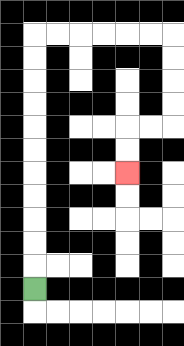{'start': '[1, 12]', 'end': '[5, 7]', 'path_directions': 'U,U,U,U,U,U,U,U,U,U,U,R,R,R,R,R,R,D,D,D,D,L,L,D,D', 'path_coordinates': '[[1, 12], [1, 11], [1, 10], [1, 9], [1, 8], [1, 7], [1, 6], [1, 5], [1, 4], [1, 3], [1, 2], [1, 1], [2, 1], [3, 1], [4, 1], [5, 1], [6, 1], [7, 1], [7, 2], [7, 3], [7, 4], [7, 5], [6, 5], [5, 5], [5, 6], [5, 7]]'}